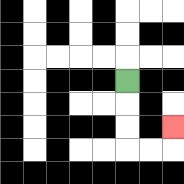{'start': '[5, 3]', 'end': '[7, 5]', 'path_directions': 'D,D,D,R,R,U', 'path_coordinates': '[[5, 3], [5, 4], [5, 5], [5, 6], [6, 6], [7, 6], [7, 5]]'}